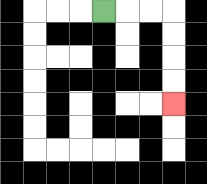{'start': '[4, 0]', 'end': '[7, 4]', 'path_directions': 'R,R,R,D,D,D,D', 'path_coordinates': '[[4, 0], [5, 0], [6, 0], [7, 0], [7, 1], [7, 2], [7, 3], [7, 4]]'}